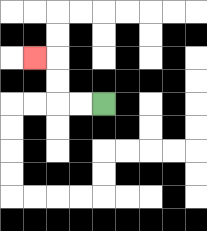{'start': '[4, 4]', 'end': '[1, 2]', 'path_directions': 'L,L,U,U,L', 'path_coordinates': '[[4, 4], [3, 4], [2, 4], [2, 3], [2, 2], [1, 2]]'}